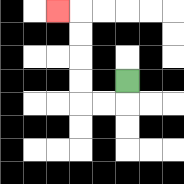{'start': '[5, 3]', 'end': '[2, 0]', 'path_directions': 'D,L,L,U,U,U,U,L', 'path_coordinates': '[[5, 3], [5, 4], [4, 4], [3, 4], [3, 3], [3, 2], [3, 1], [3, 0], [2, 0]]'}